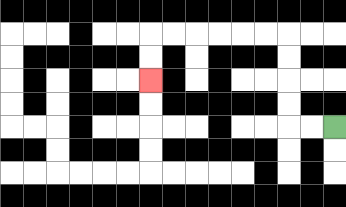{'start': '[14, 5]', 'end': '[6, 3]', 'path_directions': 'L,L,U,U,U,U,L,L,L,L,L,L,D,D', 'path_coordinates': '[[14, 5], [13, 5], [12, 5], [12, 4], [12, 3], [12, 2], [12, 1], [11, 1], [10, 1], [9, 1], [8, 1], [7, 1], [6, 1], [6, 2], [6, 3]]'}